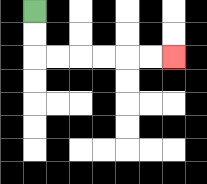{'start': '[1, 0]', 'end': '[7, 2]', 'path_directions': 'D,D,R,R,R,R,R,R', 'path_coordinates': '[[1, 0], [1, 1], [1, 2], [2, 2], [3, 2], [4, 2], [5, 2], [6, 2], [7, 2]]'}